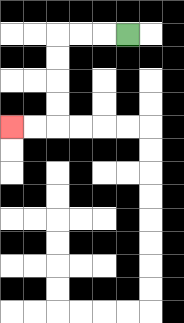{'start': '[5, 1]', 'end': '[0, 5]', 'path_directions': 'L,L,L,D,D,D,D,L,L', 'path_coordinates': '[[5, 1], [4, 1], [3, 1], [2, 1], [2, 2], [2, 3], [2, 4], [2, 5], [1, 5], [0, 5]]'}